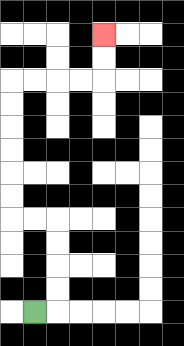{'start': '[1, 13]', 'end': '[4, 1]', 'path_directions': 'R,U,U,U,U,L,L,U,U,U,U,U,U,R,R,R,R,U,U', 'path_coordinates': '[[1, 13], [2, 13], [2, 12], [2, 11], [2, 10], [2, 9], [1, 9], [0, 9], [0, 8], [0, 7], [0, 6], [0, 5], [0, 4], [0, 3], [1, 3], [2, 3], [3, 3], [4, 3], [4, 2], [4, 1]]'}